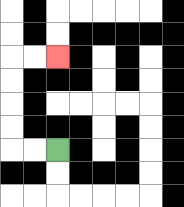{'start': '[2, 6]', 'end': '[2, 2]', 'path_directions': 'L,L,U,U,U,U,R,R', 'path_coordinates': '[[2, 6], [1, 6], [0, 6], [0, 5], [0, 4], [0, 3], [0, 2], [1, 2], [2, 2]]'}